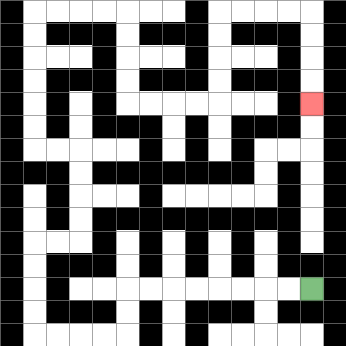{'start': '[13, 12]', 'end': '[13, 4]', 'path_directions': 'L,L,L,L,L,L,L,L,D,D,L,L,L,L,U,U,U,U,R,R,U,U,U,U,L,L,U,U,U,U,U,U,R,R,R,R,D,D,D,D,R,R,R,R,U,U,U,U,R,R,R,R,D,D,D,D', 'path_coordinates': '[[13, 12], [12, 12], [11, 12], [10, 12], [9, 12], [8, 12], [7, 12], [6, 12], [5, 12], [5, 13], [5, 14], [4, 14], [3, 14], [2, 14], [1, 14], [1, 13], [1, 12], [1, 11], [1, 10], [2, 10], [3, 10], [3, 9], [3, 8], [3, 7], [3, 6], [2, 6], [1, 6], [1, 5], [1, 4], [1, 3], [1, 2], [1, 1], [1, 0], [2, 0], [3, 0], [4, 0], [5, 0], [5, 1], [5, 2], [5, 3], [5, 4], [6, 4], [7, 4], [8, 4], [9, 4], [9, 3], [9, 2], [9, 1], [9, 0], [10, 0], [11, 0], [12, 0], [13, 0], [13, 1], [13, 2], [13, 3], [13, 4]]'}